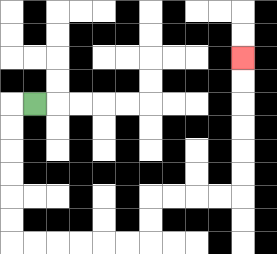{'start': '[1, 4]', 'end': '[10, 2]', 'path_directions': 'L,D,D,D,D,D,D,R,R,R,R,R,R,U,U,R,R,R,R,U,U,U,U,U,U', 'path_coordinates': '[[1, 4], [0, 4], [0, 5], [0, 6], [0, 7], [0, 8], [0, 9], [0, 10], [1, 10], [2, 10], [3, 10], [4, 10], [5, 10], [6, 10], [6, 9], [6, 8], [7, 8], [8, 8], [9, 8], [10, 8], [10, 7], [10, 6], [10, 5], [10, 4], [10, 3], [10, 2]]'}